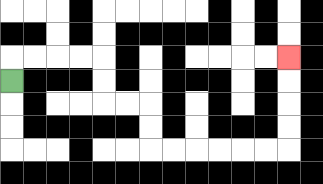{'start': '[0, 3]', 'end': '[12, 2]', 'path_directions': 'U,R,R,R,R,D,D,R,R,D,D,R,R,R,R,R,R,U,U,U,U', 'path_coordinates': '[[0, 3], [0, 2], [1, 2], [2, 2], [3, 2], [4, 2], [4, 3], [4, 4], [5, 4], [6, 4], [6, 5], [6, 6], [7, 6], [8, 6], [9, 6], [10, 6], [11, 6], [12, 6], [12, 5], [12, 4], [12, 3], [12, 2]]'}